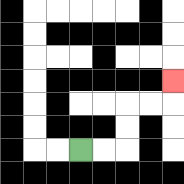{'start': '[3, 6]', 'end': '[7, 3]', 'path_directions': 'R,R,U,U,R,R,U', 'path_coordinates': '[[3, 6], [4, 6], [5, 6], [5, 5], [5, 4], [6, 4], [7, 4], [7, 3]]'}